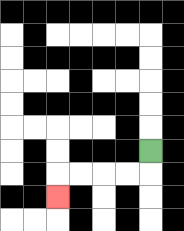{'start': '[6, 6]', 'end': '[2, 8]', 'path_directions': 'D,L,L,L,L,D', 'path_coordinates': '[[6, 6], [6, 7], [5, 7], [4, 7], [3, 7], [2, 7], [2, 8]]'}